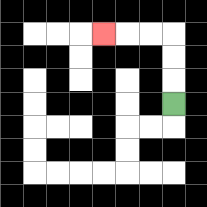{'start': '[7, 4]', 'end': '[4, 1]', 'path_directions': 'U,U,U,L,L,L', 'path_coordinates': '[[7, 4], [7, 3], [7, 2], [7, 1], [6, 1], [5, 1], [4, 1]]'}